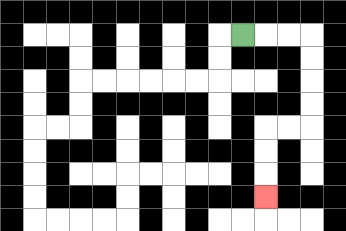{'start': '[10, 1]', 'end': '[11, 8]', 'path_directions': 'R,R,R,D,D,D,D,L,L,D,D,D', 'path_coordinates': '[[10, 1], [11, 1], [12, 1], [13, 1], [13, 2], [13, 3], [13, 4], [13, 5], [12, 5], [11, 5], [11, 6], [11, 7], [11, 8]]'}